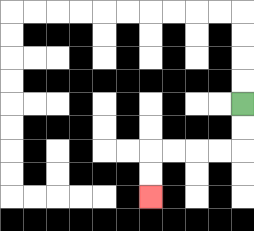{'start': '[10, 4]', 'end': '[6, 8]', 'path_directions': 'D,D,L,L,L,L,D,D', 'path_coordinates': '[[10, 4], [10, 5], [10, 6], [9, 6], [8, 6], [7, 6], [6, 6], [6, 7], [6, 8]]'}